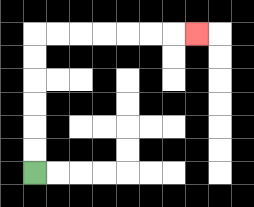{'start': '[1, 7]', 'end': '[8, 1]', 'path_directions': 'U,U,U,U,U,U,R,R,R,R,R,R,R', 'path_coordinates': '[[1, 7], [1, 6], [1, 5], [1, 4], [1, 3], [1, 2], [1, 1], [2, 1], [3, 1], [4, 1], [5, 1], [6, 1], [7, 1], [8, 1]]'}